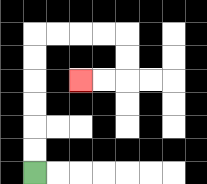{'start': '[1, 7]', 'end': '[3, 3]', 'path_directions': 'U,U,U,U,U,U,R,R,R,R,D,D,L,L', 'path_coordinates': '[[1, 7], [1, 6], [1, 5], [1, 4], [1, 3], [1, 2], [1, 1], [2, 1], [3, 1], [4, 1], [5, 1], [5, 2], [5, 3], [4, 3], [3, 3]]'}